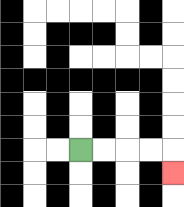{'start': '[3, 6]', 'end': '[7, 7]', 'path_directions': 'R,R,R,R,D', 'path_coordinates': '[[3, 6], [4, 6], [5, 6], [6, 6], [7, 6], [7, 7]]'}